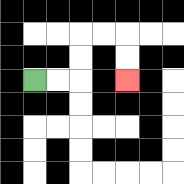{'start': '[1, 3]', 'end': '[5, 3]', 'path_directions': 'R,R,U,U,R,R,D,D', 'path_coordinates': '[[1, 3], [2, 3], [3, 3], [3, 2], [3, 1], [4, 1], [5, 1], [5, 2], [5, 3]]'}